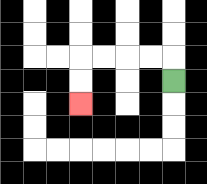{'start': '[7, 3]', 'end': '[3, 4]', 'path_directions': 'U,L,L,L,L,D,D', 'path_coordinates': '[[7, 3], [7, 2], [6, 2], [5, 2], [4, 2], [3, 2], [3, 3], [3, 4]]'}